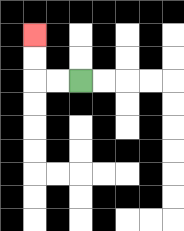{'start': '[3, 3]', 'end': '[1, 1]', 'path_directions': 'L,L,U,U', 'path_coordinates': '[[3, 3], [2, 3], [1, 3], [1, 2], [1, 1]]'}